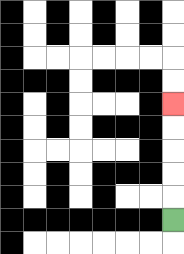{'start': '[7, 9]', 'end': '[7, 4]', 'path_directions': 'U,U,U,U,U', 'path_coordinates': '[[7, 9], [7, 8], [7, 7], [7, 6], [7, 5], [7, 4]]'}